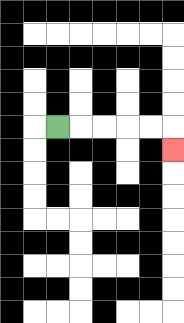{'start': '[2, 5]', 'end': '[7, 6]', 'path_directions': 'R,R,R,R,R,D', 'path_coordinates': '[[2, 5], [3, 5], [4, 5], [5, 5], [6, 5], [7, 5], [7, 6]]'}